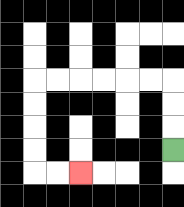{'start': '[7, 6]', 'end': '[3, 7]', 'path_directions': 'U,U,U,L,L,L,L,L,L,D,D,D,D,R,R', 'path_coordinates': '[[7, 6], [7, 5], [7, 4], [7, 3], [6, 3], [5, 3], [4, 3], [3, 3], [2, 3], [1, 3], [1, 4], [1, 5], [1, 6], [1, 7], [2, 7], [3, 7]]'}